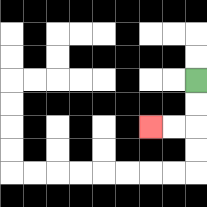{'start': '[8, 3]', 'end': '[6, 5]', 'path_directions': 'D,D,L,L', 'path_coordinates': '[[8, 3], [8, 4], [8, 5], [7, 5], [6, 5]]'}